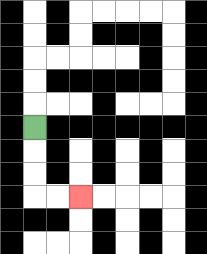{'start': '[1, 5]', 'end': '[3, 8]', 'path_directions': 'D,D,D,R,R', 'path_coordinates': '[[1, 5], [1, 6], [1, 7], [1, 8], [2, 8], [3, 8]]'}